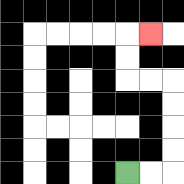{'start': '[5, 7]', 'end': '[6, 1]', 'path_directions': 'R,R,U,U,U,U,L,L,U,U,R', 'path_coordinates': '[[5, 7], [6, 7], [7, 7], [7, 6], [7, 5], [7, 4], [7, 3], [6, 3], [5, 3], [5, 2], [5, 1], [6, 1]]'}